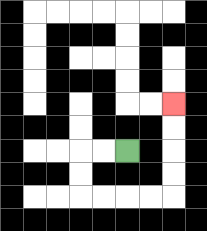{'start': '[5, 6]', 'end': '[7, 4]', 'path_directions': 'L,L,D,D,R,R,R,R,U,U,U,U', 'path_coordinates': '[[5, 6], [4, 6], [3, 6], [3, 7], [3, 8], [4, 8], [5, 8], [6, 8], [7, 8], [7, 7], [7, 6], [7, 5], [7, 4]]'}